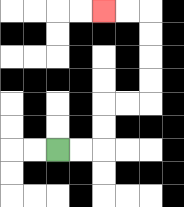{'start': '[2, 6]', 'end': '[4, 0]', 'path_directions': 'R,R,U,U,R,R,U,U,U,U,L,L', 'path_coordinates': '[[2, 6], [3, 6], [4, 6], [4, 5], [4, 4], [5, 4], [6, 4], [6, 3], [6, 2], [6, 1], [6, 0], [5, 0], [4, 0]]'}